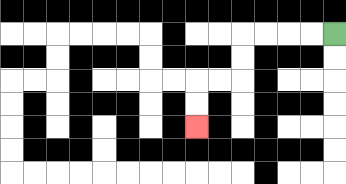{'start': '[14, 1]', 'end': '[8, 5]', 'path_directions': 'L,L,L,L,D,D,L,L,D,D', 'path_coordinates': '[[14, 1], [13, 1], [12, 1], [11, 1], [10, 1], [10, 2], [10, 3], [9, 3], [8, 3], [8, 4], [8, 5]]'}